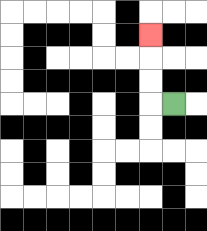{'start': '[7, 4]', 'end': '[6, 1]', 'path_directions': 'L,U,U,U', 'path_coordinates': '[[7, 4], [6, 4], [6, 3], [6, 2], [6, 1]]'}